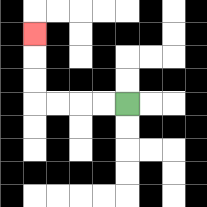{'start': '[5, 4]', 'end': '[1, 1]', 'path_directions': 'L,L,L,L,U,U,U', 'path_coordinates': '[[5, 4], [4, 4], [3, 4], [2, 4], [1, 4], [1, 3], [1, 2], [1, 1]]'}